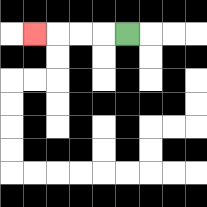{'start': '[5, 1]', 'end': '[1, 1]', 'path_directions': 'L,L,L,L', 'path_coordinates': '[[5, 1], [4, 1], [3, 1], [2, 1], [1, 1]]'}